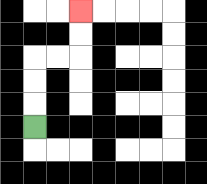{'start': '[1, 5]', 'end': '[3, 0]', 'path_directions': 'U,U,U,R,R,U,U', 'path_coordinates': '[[1, 5], [1, 4], [1, 3], [1, 2], [2, 2], [3, 2], [3, 1], [3, 0]]'}